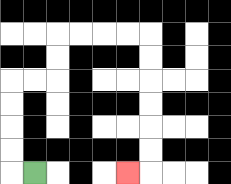{'start': '[1, 7]', 'end': '[5, 7]', 'path_directions': 'L,U,U,U,U,R,R,U,U,R,R,R,R,D,D,D,D,D,D,L', 'path_coordinates': '[[1, 7], [0, 7], [0, 6], [0, 5], [0, 4], [0, 3], [1, 3], [2, 3], [2, 2], [2, 1], [3, 1], [4, 1], [5, 1], [6, 1], [6, 2], [6, 3], [6, 4], [6, 5], [6, 6], [6, 7], [5, 7]]'}